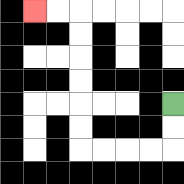{'start': '[7, 4]', 'end': '[1, 0]', 'path_directions': 'D,D,L,L,L,L,U,U,U,U,U,U,L,L', 'path_coordinates': '[[7, 4], [7, 5], [7, 6], [6, 6], [5, 6], [4, 6], [3, 6], [3, 5], [3, 4], [3, 3], [3, 2], [3, 1], [3, 0], [2, 0], [1, 0]]'}